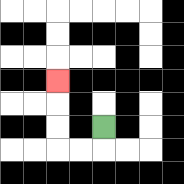{'start': '[4, 5]', 'end': '[2, 3]', 'path_directions': 'D,L,L,U,U,U', 'path_coordinates': '[[4, 5], [4, 6], [3, 6], [2, 6], [2, 5], [2, 4], [2, 3]]'}